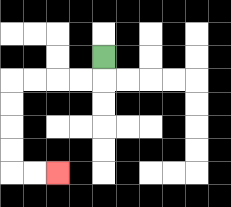{'start': '[4, 2]', 'end': '[2, 7]', 'path_directions': 'D,L,L,L,L,D,D,D,D,R,R', 'path_coordinates': '[[4, 2], [4, 3], [3, 3], [2, 3], [1, 3], [0, 3], [0, 4], [0, 5], [0, 6], [0, 7], [1, 7], [2, 7]]'}